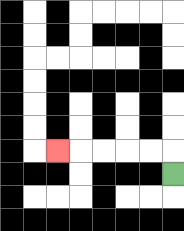{'start': '[7, 7]', 'end': '[2, 6]', 'path_directions': 'U,L,L,L,L,L', 'path_coordinates': '[[7, 7], [7, 6], [6, 6], [5, 6], [4, 6], [3, 6], [2, 6]]'}